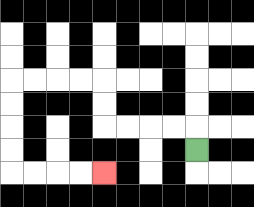{'start': '[8, 6]', 'end': '[4, 7]', 'path_directions': 'U,L,L,L,L,U,U,L,L,L,L,D,D,D,D,R,R,R,R', 'path_coordinates': '[[8, 6], [8, 5], [7, 5], [6, 5], [5, 5], [4, 5], [4, 4], [4, 3], [3, 3], [2, 3], [1, 3], [0, 3], [0, 4], [0, 5], [0, 6], [0, 7], [1, 7], [2, 7], [3, 7], [4, 7]]'}